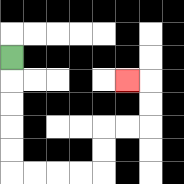{'start': '[0, 2]', 'end': '[5, 3]', 'path_directions': 'D,D,D,D,D,R,R,R,R,U,U,R,R,U,U,L', 'path_coordinates': '[[0, 2], [0, 3], [0, 4], [0, 5], [0, 6], [0, 7], [1, 7], [2, 7], [3, 7], [4, 7], [4, 6], [4, 5], [5, 5], [6, 5], [6, 4], [6, 3], [5, 3]]'}